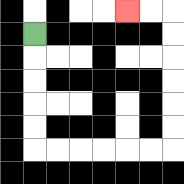{'start': '[1, 1]', 'end': '[5, 0]', 'path_directions': 'D,D,D,D,D,R,R,R,R,R,R,U,U,U,U,U,U,L,L', 'path_coordinates': '[[1, 1], [1, 2], [1, 3], [1, 4], [1, 5], [1, 6], [2, 6], [3, 6], [4, 6], [5, 6], [6, 6], [7, 6], [7, 5], [7, 4], [7, 3], [7, 2], [7, 1], [7, 0], [6, 0], [5, 0]]'}